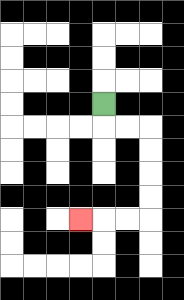{'start': '[4, 4]', 'end': '[3, 9]', 'path_directions': 'D,R,R,D,D,D,D,L,L,L', 'path_coordinates': '[[4, 4], [4, 5], [5, 5], [6, 5], [6, 6], [6, 7], [6, 8], [6, 9], [5, 9], [4, 9], [3, 9]]'}